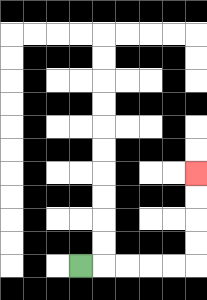{'start': '[3, 11]', 'end': '[8, 7]', 'path_directions': 'R,R,R,R,R,U,U,U,U', 'path_coordinates': '[[3, 11], [4, 11], [5, 11], [6, 11], [7, 11], [8, 11], [8, 10], [8, 9], [8, 8], [8, 7]]'}